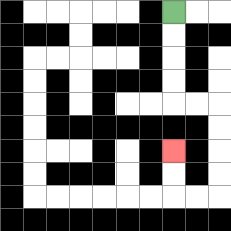{'start': '[7, 0]', 'end': '[7, 6]', 'path_directions': 'D,D,D,D,R,R,D,D,D,D,L,L,U,U', 'path_coordinates': '[[7, 0], [7, 1], [7, 2], [7, 3], [7, 4], [8, 4], [9, 4], [9, 5], [9, 6], [9, 7], [9, 8], [8, 8], [7, 8], [7, 7], [7, 6]]'}